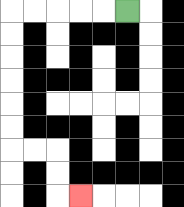{'start': '[5, 0]', 'end': '[3, 8]', 'path_directions': 'L,L,L,L,L,D,D,D,D,D,D,R,R,D,D,R', 'path_coordinates': '[[5, 0], [4, 0], [3, 0], [2, 0], [1, 0], [0, 0], [0, 1], [0, 2], [0, 3], [0, 4], [0, 5], [0, 6], [1, 6], [2, 6], [2, 7], [2, 8], [3, 8]]'}